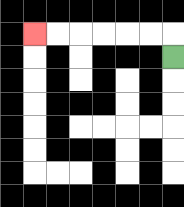{'start': '[7, 2]', 'end': '[1, 1]', 'path_directions': 'U,L,L,L,L,L,L', 'path_coordinates': '[[7, 2], [7, 1], [6, 1], [5, 1], [4, 1], [3, 1], [2, 1], [1, 1]]'}